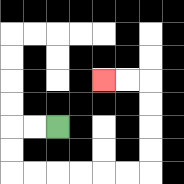{'start': '[2, 5]', 'end': '[4, 3]', 'path_directions': 'L,L,D,D,R,R,R,R,R,R,U,U,U,U,L,L', 'path_coordinates': '[[2, 5], [1, 5], [0, 5], [0, 6], [0, 7], [1, 7], [2, 7], [3, 7], [4, 7], [5, 7], [6, 7], [6, 6], [6, 5], [6, 4], [6, 3], [5, 3], [4, 3]]'}